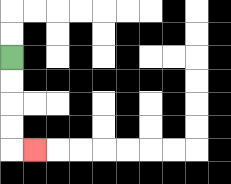{'start': '[0, 2]', 'end': '[1, 6]', 'path_directions': 'D,D,D,D,R', 'path_coordinates': '[[0, 2], [0, 3], [0, 4], [0, 5], [0, 6], [1, 6]]'}